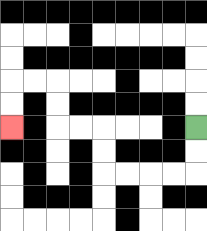{'start': '[8, 5]', 'end': '[0, 5]', 'path_directions': 'D,D,L,L,L,L,U,U,L,L,U,U,L,L,D,D', 'path_coordinates': '[[8, 5], [8, 6], [8, 7], [7, 7], [6, 7], [5, 7], [4, 7], [4, 6], [4, 5], [3, 5], [2, 5], [2, 4], [2, 3], [1, 3], [0, 3], [0, 4], [0, 5]]'}